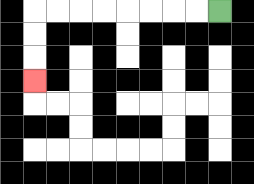{'start': '[9, 0]', 'end': '[1, 3]', 'path_directions': 'L,L,L,L,L,L,L,L,D,D,D', 'path_coordinates': '[[9, 0], [8, 0], [7, 0], [6, 0], [5, 0], [4, 0], [3, 0], [2, 0], [1, 0], [1, 1], [1, 2], [1, 3]]'}